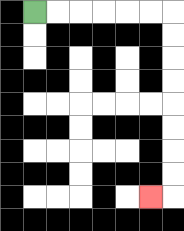{'start': '[1, 0]', 'end': '[6, 8]', 'path_directions': 'R,R,R,R,R,R,D,D,D,D,D,D,D,D,L', 'path_coordinates': '[[1, 0], [2, 0], [3, 0], [4, 0], [5, 0], [6, 0], [7, 0], [7, 1], [7, 2], [7, 3], [7, 4], [7, 5], [7, 6], [7, 7], [7, 8], [6, 8]]'}